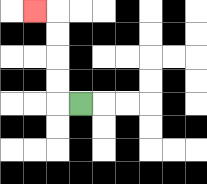{'start': '[3, 4]', 'end': '[1, 0]', 'path_directions': 'L,U,U,U,U,L', 'path_coordinates': '[[3, 4], [2, 4], [2, 3], [2, 2], [2, 1], [2, 0], [1, 0]]'}